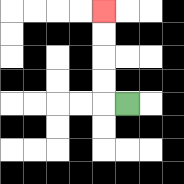{'start': '[5, 4]', 'end': '[4, 0]', 'path_directions': 'L,U,U,U,U', 'path_coordinates': '[[5, 4], [4, 4], [4, 3], [4, 2], [4, 1], [4, 0]]'}